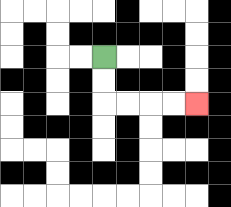{'start': '[4, 2]', 'end': '[8, 4]', 'path_directions': 'D,D,R,R,R,R', 'path_coordinates': '[[4, 2], [4, 3], [4, 4], [5, 4], [6, 4], [7, 4], [8, 4]]'}